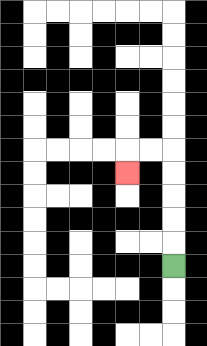{'start': '[7, 11]', 'end': '[5, 7]', 'path_directions': 'U,U,U,U,U,L,L,D', 'path_coordinates': '[[7, 11], [7, 10], [7, 9], [7, 8], [7, 7], [7, 6], [6, 6], [5, 6], [5, 7]]'}